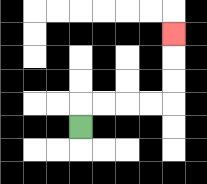{'start': '[3, 5]', 'end': '[7, 1]', 'path_directions': 'U,R,R,R,R,U,U,U', 'path_coordinates': '[[3, 5], [3, 4], [4, 4], [5, 4], [6, 4], [7, 4], [7, 3], [7, 2], [7, 1]]'}